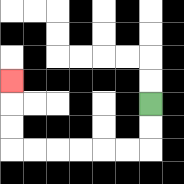{'start': '[6, 4]', 'end': '[0, 3]', 'path_directions': 'D,D,L,L,L,L,L,L,U,U,U', 'path_coordinates': '[[6, 4], [6, 5], [6, 6], [5, 6], [4, 6], [3, 6], [2, 6], [1, 6], [0, 6], [0, 5], [0, 4], [0, 3]]'}